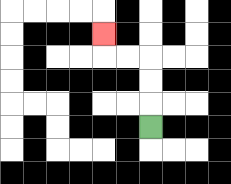{'start': '[6, 5]', 'end': '[4, 1]', 'path_directions': 'U,U,U,L,L,U', 'path_coordinates': '[[6, 5], [6, 4], [6, 3], [6, 2], [5, 2], [4, 2], [4, 1]]'}